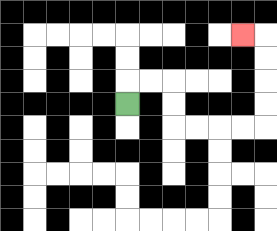{'start': '[5, 4]', 'end': '[10, 1]', 'path_directions': 'U,R,R,D,D,R,R,R,R,U,U,U,U,L', 'path_coordinates': '[[5, 4], [5, 3], [6, 3], [7, 3], [7, 4], [7, 5], [8, 5], [9, 5], [10, 5], [11, 5], [11, 4], [11, 3], [11, 2], [11, 1], [10, 1]]'}